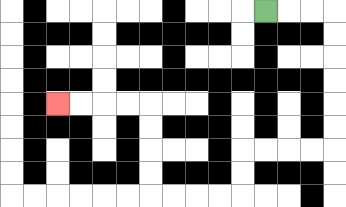{'start': '[11, 0]', 'end': '[2, 4]', 'path_directions': 'R,R,R,D,D,D,D,D,D,L,L,L,L,D,D,L,L,L,L,U,U,U,U,L,L,L,L', 'path_coordinates': '[[11, 0], [12, 0], [13, 0], [14, 0], [14, 1], [14, 2], [14, 3], [14, 4], [14, 5], [14, 6], [13, 6], [12, 6], [11, 6], [10, 6], [10, 7], [10, 8], [9, 8], [8, 8], [7, 8], [6, 8], [6, 7], [6, 6], [6, 5], [6, 4], [5, 4], [4, 4], [3, 4], [2, 4]]'}